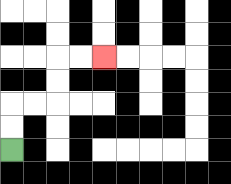{'start': '[0, 6]', 'end': '[4, 2]', 'path_directions': 'U,U,R,R,U,U,R,R', 'path_coordinates': '[[0, 6], [0, 5], [0, 4], [1, 4], [2, 4], [2, 3], [2, 2], [3, 2], [4, 2]]'}